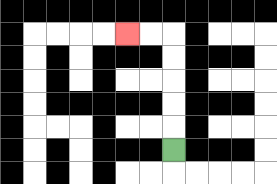{'start': '[7, 6]', 'end': '[5, 1]', 'path_directions': 'U,U,U,U,U,L,L', 'path_coordinates': '[[7, 6], [7, 5], [7, 4], [7, 3], [7, 2], [7, 1], [6, 1], [5, 1]]'}